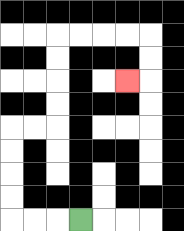{'start': '[3, 9]', 'end': '[5, 3]', 'path_directions': 'L,L,L,U,U,U,U,R,R,U,U,U,U,R,R,R,R,D,D,L', 'path_coordinates': '[[3, 9], [2, 9], [1, 9], [0, 9], [0, 8], [0, 7], [0, 6], [0, 5], [1, 5], [2, 5], [2, 4], [2, 3], [2, 2], [2, 1], [3, 1], [4, 1], [5, 1], [6, 1], [6, 2], [6, 3], [5, 3]]'}